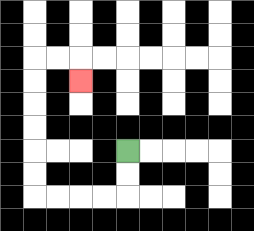{'start': '[5, 6]', 'end': '[3, 3]', 'path_directions': 'D,D,L,L,L,L,U,U,U,U,U,U,R,R,D', 'path_coordinates': '[[5, 6], [5, 7], [5, 8], [4, 8], [3, 8], [2, 8], [1, 8], [1, 7], [1, 6], [1, 5], [1, 4], [1, 3], [1, 2], [2, 2], [3, 2], [3, 3]]'}